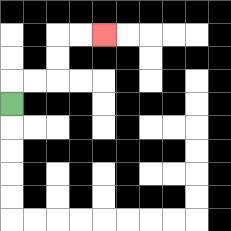{'start': '[0, 4]', 'end': '[4, 1]', 'path_directions': 'U,R,R,U,U,R,R', 'path_coordinates': '[[0, 4], [0, 3], [1, 3], [2, 3], [2, 2], [2, 1], [3, 1], [4, 1]]'}